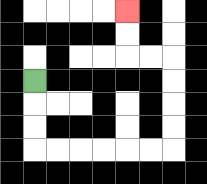{'start': '[1, 3]', 'end': '[5, 0]', 'path_directions': 'D,D,D,R,R,R,R,R,R,U,U,U,U,L,L,U,U', 'path_coordinates': '[[1, 3], [1, 4], [1, 5], [1, 6], [2, 6], [3, 6], [4, 6], [5, 6], [6, 6], [7, 6], [7, 5], [7, 4], [7, 3], [7, 2], [6, 2], [5, 2], [5, 1], [5, 0]]'}